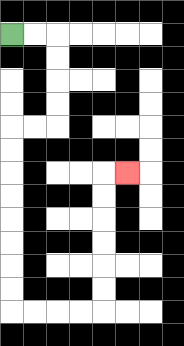{'start': '[0, 1]', 'end': '[5, 7]', 'path_directions': 'R,R,D,D,D,D,L,L,D,D,D,D,D,D,D,D,R,R,R,R,U,U,U,U,U,U,R', 'path_coordinates': '[[0, 1], [1, 1], [2, 1], [2, 2], [2, 3], [2, 4], [2, 5], [1, 5], [0, 5], [0, 6], [0, 7], [0, 8], [0, 9], [0, 10], [0, 11], [0, 12], [0, 13], [1, 13], [2, 13], [3, 13], [4, 13], [4, 12], [4, 11], [4, 10], [4, 9], [4, 8], [4, 7], [5, 7]]'}